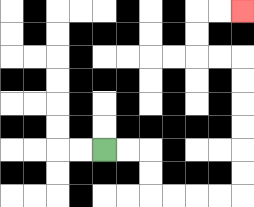{'start': '[4, 6]', 'end': '[10, 0]', 'path_directions': 'R,R,D,D,R,R,R,R,U,U,U,U,U,U,L,L,U,U,R,R', 'path_coordinates': '[[4, 6], [5, 6], [6, 6], [6, 7], [6, 8], [7, 8], [8, 8], [9, 8], [10, 8], [10, 7], [10, 6], [10, 5], [10, 4], [10, 3], [10, 2], [9, 2], [8, 2], [8, 1], [8, 0], [9, 0], [10, 0]]'}